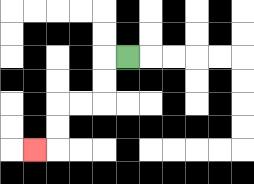{'start': '[5, 2]', 'end': '[1, 6]', 'path_directions': 'L,D,D,L,L,D,D,L', 'path_coordinates': '[[5, 2], [4, 2], [4, 3], [4, 4], [3, 4], [2, 4], [2, 5], [2, 6], [1, 6]]'}